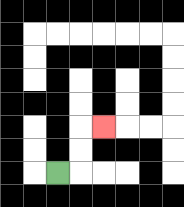{'start': '[2, 7]', 'end': '[4, 5]', 'path_directions': 'R,U,U,R', 'path_coordinates': '[[2, 7], [3, 7], [3, 6], [3, 5], [4, 5]]'}